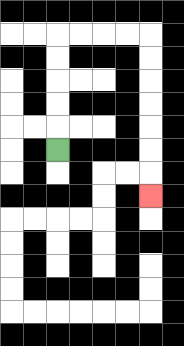{'start': '[2, 6]', 'end': '[6, 8]', 'path_directions': 'U,U,U,U,U,R,R,R,R,D,D,D,D,D,D,D', 'path_coordinates': '[[2, 6], [2, 5], [2, 4], [2, 3], [2, 2], [2, 1], [3, 1], [4, 1], [5, 1], [6, 1], [6, 2], [6, 3], [6, 4], [6, 5], [6, 6], [6, 7], [6, 8]]'}